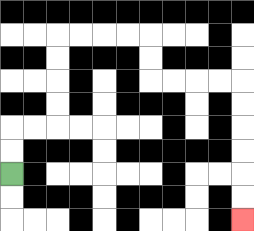{'start': '[0, 7]', 'end': '[10, 9]', 'path_directions': 'U,U,R,R,U,U,U,U,R,R,R,R,D,D,R,R,R,R,D,D,D,D,D,D', 'path_coordinates': '[[0, 7], [0, 6], [0, 5], [1, 5], [2, 5], [2, 4], [2, 3], [2, 2], [2, 1], [3, 1], [4, 1], [5, 1], [6, 1], [6, 2], [6, 3], [7, 3], [8, 3], [9, 3], [10, 3], [10, 4], [10, 5], [10, 6], [10, 7], [10, 8], [10, 9]]'}